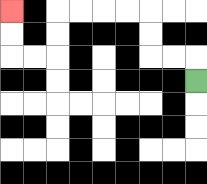{'start': '[8, 3]', 'end': '[0, 0]', 'path_directions': 'U,L,L,U,U,L,L,L,L,D,D,L,L,U,U', 'path_coordinates': '[[8, 3], [8, 2], [7, 2], [6, 2], [6, 1], [6, 0], [5, 0], [4, 0], [3, 0], [2, 0], [2, 1], [2, 2], [1, 2], [0, 2], [0, 1], [0, 0]]'}